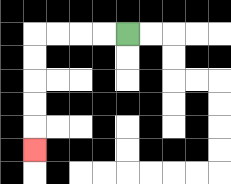{'start': '[5, 1]', 'end': '[1, 6]', 'path_directions': 'L,L,L,L,D,D,D,D,D', 'path_coordinates': '[[5, 1], [4, 1], [3, 1], [2, 1], [1, 1], [1, 2], [1, 3], [1, 4], [1, 5], [1, 6]]'}